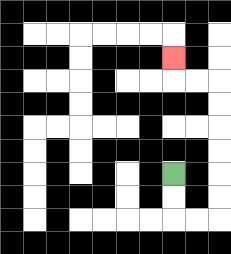{'start': '[7, 7]', 'end': '[7, 2]', 'path_directions': 'D,D,R,R,U,U,U,U,U,U,L,L,U', 'path_coordinates': '[[7, 7], [7, 8], [7, 9], [8, 9], [9, 9], [9, 8], [9, 7], [9, 6], [9, 5], [9, 4], [9, 3], [8, 3], [7, 3], [7, 2]]'}